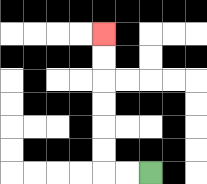{'start': '[6, 7]', 'end': '[4, 1]', 'path_directions': 'L,L,U,U,U,U,U,U', 'path_coordinates': '[[6, 7], [5, 7], [4, 7], [4, 6], [4, 5], [4, 4], [4, 3], [4, 2], [4, 1]]'}